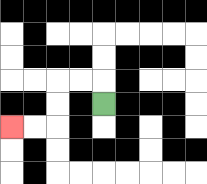{'start': '[4, 4]', 'end': '[0, 5]', 'path_directions': 'U,L,L,D,D,L,L', 'path_coordinates': '[[4, 4], [4, 3], [3, 3], [2, 3], [2, 4], [2, 5], [1, 5], [0, 5]]'}